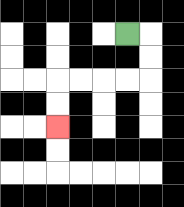{'start': '[5, 1]', 'end': '[2, 5]', 'path_directions': 'R,D,D,L,L,L,L,D,D', 'path_coordinates': '[[5, 1], [6, 1], [6, 2], [6, 3], [5, 3], [4, 3], [3, 3], [2, 3], [2, 4], [2, 5]]'}